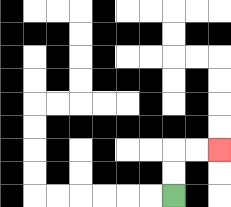{'start': '[7, 8]', 'end': '[9, 6]', 'path_directions': 'U,U,R,R', 'path_coordinates': '[[7, 8], [7, 7], [7, 6], [8, 6], [9, 6]]'}